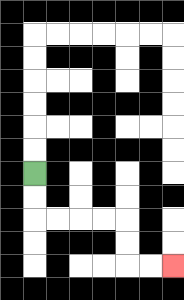{'start': '[1, 7]', 'end': '[7, 11]', 'path_directions': 'D,D,R,R,R,R,D,D,R,R', 'path_coordinates': '[[1, 7], [1, 8], [1, 9], [2, 9], [3, 9], [4, 9], [5, 9], [5, 10], [5, 11], [6, 11], [7, 11]]'}